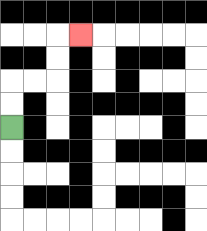{'start': '[0, 5]', 'end': '[3, 1]', 'path_directions': 'U,U,R,R,U,U,R', 'path_coordinates': '[[0, 5], [0, 4], [0, 3], [1, 3], [2, 3], [2, 2], [2, 1], [3, 1]]'}